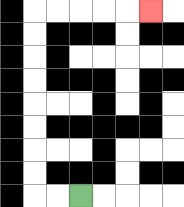{'start': '[3, 8]', 'end': '[6, 0]', 'path_directions': 'L,L,U,U,U,U,U,U,U,U,R,R,R,R,R', 'path_coordinates': '[[3, 8], [2, 8], [1, 8], [1, 7], [1, 6], [1, 5], [1, 4], [1, 3], [1, 2], [1, 1], [1, 0], [2, 0], [3, 0], [4, 0], [5, 0], [6, 0]]'}